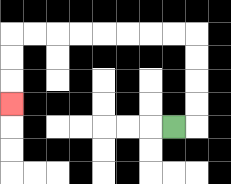{'start': '[7, 5]', 'end': '[0, 4]', 'path_directions': 'R,U,U,U,U,L,L,L,L,L,L,L,L,D,D,D', 'path_coordinates': '[[7, 5], [8, 5], [8, 4], [8, 3], [8, 2], [8, 1], [7, 1], [6, 1], [5, 1], [4, 1], [3, 1], [2, 1], [1, 1], [0, 1], [0, 2], [0, 3], [0, 4]]'}